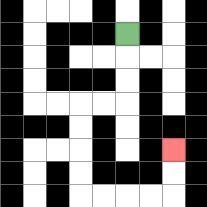{'start': '[5, 1]', 'end': '[7, 6]', 'path_directions': 'D,D,D,L,L,D,D,D,D,R,R,R,R,U,U', 'path_coordinates': '[[5, 1], [5, 2], [5, 3], [5, 4], [4, 4], [3, 4], [3, 5], [3, 6], [3, 7], [3, 8], [4, 8], [5, 8], [6, 8], [7, 8], [7, 7], [7, 6]]'}